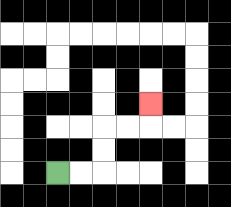{'start': '[2, 7]', 'end': '[6, 4]', 'path_directions': 'R,R,U,U,R,R,U', 'path_coordinates': '[[2, 7], [3, 7], [4, 7], [4, 6], [4, 5], [5, 5], [6, 5], [6, 4]]'}